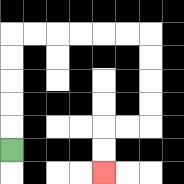{'start': '[0, 6]', 'end': '[4, 7]', 'path_directions': 'U,U,U,U,U,R,R,R,R,R,R,D,D,D,D,L,L,D,D', 'path_coordinates': '[[0, 6], [0, 5], [0, 4], [0, 3], [0, 2], [0, 1], [1, 1], [2, 1], [3, 1], [4, 1], [5, 1], [6, 1], [6, 2], [6, 3], [6, 4], [6, 5], [5, 5], [4, 5], [4, 6], [4, 7]]'}